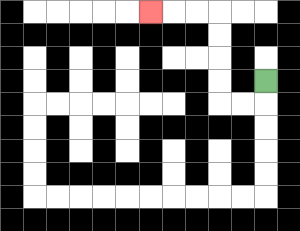{'start': '[11, 3]', 'end': '[6, 0]', 'path_directions': 'D,L,L,U,U,U,U,L,L,L', 'path_coordinates': '[[11, 3], [11, 4], [10, 4], [9, 4], [9, 3], [9, 2], [9, 1], [9, 0], [8, 0], [7, 0], [6, 0]]'}